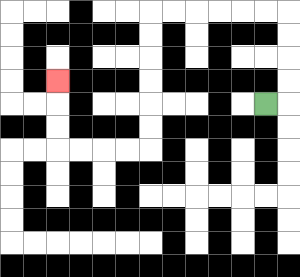{'start': '[11, 4]', 'end': '[2, 3]', 'path_directions': 'R,U,U,U,U,L,L,L,L,L,L,D,D,D,D,D,D,L,L,L,L,U,U,U', 'path_coordinates': '[[11, 4], [12, 4], [12, 3], [12, 2], [12, 1], [12, 0], [11, 0], [10, 0], [9, 0], [8, 0], [7, 0], [6, 0], [6, 1], [6, 2], [6, 3], [6, 4], [6, 5], [6, 6], [5, 6], [4, 6], [3, 6], [2, 6], [2, 5], [2, 4], [2, 3]]'}